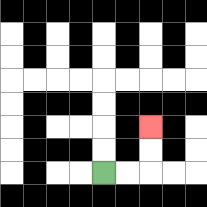{'start': '[4, 7]', 'end': '[6, 5]', 'path_directions': 'R,R,U,U', 'path_coordinates': '[[4, 7], [5, 7], [6, 7], [6, 6], [6, 5]]'}